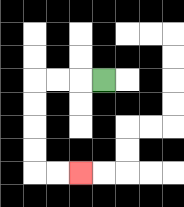{'start': '[4, 3]', 'end': '[3, 7]', 'path_directions': 'L,L,L,D,D,D,D,R,R', 'path_coordinates': '[[4, 3], [3, 3], [2, 3], [1, 3], [1, 4], [1, 5], [1, 6], [1, 7], [2, 7], [3, 7]]'}